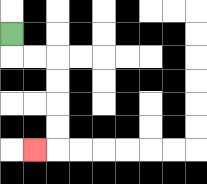{'start': '[0, 1]', 'end': '[1, 6]', 'path_directions': 'D,R,R,D,D,D,D,L', 'path_coordinates': '[[0, 1], [0, 2], [1, 2], [2, 2], [2, 3], [2, 4], [2, 5], [2, 6], [1, 6]]'}